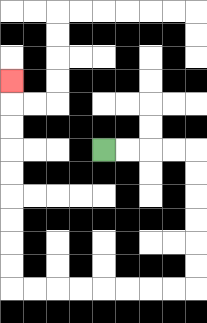{'start': '[4, 6]', 'end': '[0, 3]', 'path_directions': 'R,R,R,R,D,D,D,D,D,D,L,L,L,L,L,L,L,L,U,U,U,U,U,U,U,U,U', 'path_coordinates': '[[4, 6], [5, 6], [6, 6], [7, 6], [8, 6], [8, 7], [8, 8], [8, 9], [8, 10], [8, 11], [8, 12], [7, 12], [6, 12], [5, 12], [4, 12], [3, 12], [2, 12], [1, 12], [0, 12], [0, 11], [0, 10], [0, 9], [0, 8], [0, 7], [0, 6], [0, 5], [0, 4], [0, 3]]'}